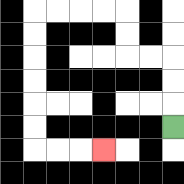{'start': '[7, 5]', 'end': '[4, 6]', 'path_directions': 'U,U,U,L,L,U,U,L,L,L,L,D,D,D,D,D,D,R,R,R', 'path_coordinates': '[[7, 5], [7, 4], [7, 3], [7, 2], [6, 2], [5, 2], [5, 1], [5, 0], [4, 0], [3, 0], [2, 0], [1, 0], [1, 1], [1, 2], [1, 3], [1, 4], [1, 5], [1, 6], [2, 6], [3, 6], [4, 6]]'}